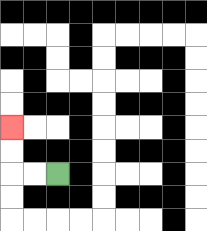{'start': '[2, 7]', 'end': '[0, 5]', 'path_directions': 'L,L,U,U', 'path_coordinates': '[[2, 7], [1, 7], [0, 7], [0, 6], [0, 5]]'}